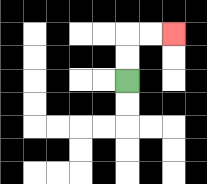{'start': '[5, 3]', 'end': '[7, 1]', 'path_directions': 'U,U,R,R', 'path_coordinates': '[[5, 3], [5, 2], [5, 1], [6, 1], [7, 1]]'}